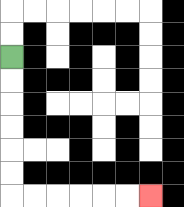{'start': '[0, 2]', 'end': '[6, 8]', 'path_directions': 'D,D,D,D,D,D,R,R,R,R,R,R', 'path_coordinates': '[[0, 2], [0, 3], [0, 4], [0, 5], [0, 6], [0, 7], [0, 8], [1, 8], [2, 8], [3, 8], [4, 8], [5, 8], [6, 8]]'}